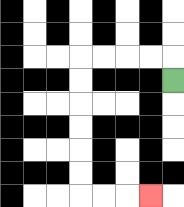{'start': '[7, 3]', 'end': '[6, 8]', 'path_directions': 'U,L,L,L,L,D,D,D,D,D,D,R,R,R', 'path_coordinates': '[[7, 3], [7, 2], [6, 2], [5, 2], [4, 2], [3, 2], [3, 3], [3, 4], [3, 5], [3, 6], [3, 7], [3, 8], [4, 8], [5, 8], [6, 8]]'}